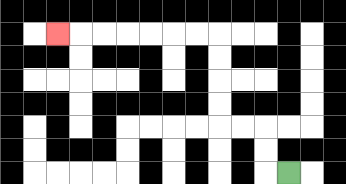{'start': '[12, 7]', 'end': '[2, 1]', 'path_directions': 'L,U,U,L,L,U,U,U,U,L,L,L,L,L,L,L', 'path_coordinates': '[[12, 7], [11, 7], [11, 6], [11, 5], [10, 5], [9, 5], [9, 4], [9, 3], [9, 2], [9, 1], [8, 1], [7, 1], [6, 1], [5, 1], [4, 1], [3, 1], [2, 1]]'}